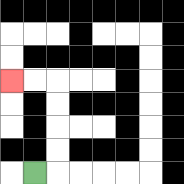{'start': '[1, 7]', 'end': '[0, 3]', 'path_directions': 'R,U,U,U,U,L,L', 'path_coordinates': '[[1, 7], [2, 7], [2, 6], [2, 5], [2, 4], [2, 3], [1, 3], [0, 3]]'}